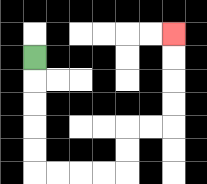{'start': '[1, 2]', 'end': '[7, 1]', 'path_directions': 'D,D,D,D,D,R,R,R,R,U,U,R,R,U,U,U,U', 'path_coordinates': '[[1, 2], [1, 3], [1, 4], [1, 5], [1, 6], [1, 7], [2, 7], [3, 7], [4, 7], [5, 7], [5, 6], [5, 5], [6, 5], [7, 5], [7, 4], [7, 3], [7, 2], [7, 1]]'}